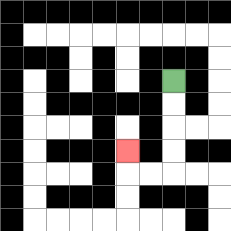{'start': '[7, 3]', 'end': '[5, 6]', 'path_directions': 'D,D,D,D,L,L,U', 'path_coordinates': '[[7, 3], [7, 4], [7, 5], [7, 6], [7, 7], [6, 7], [5, 7], [5, 6]]'}